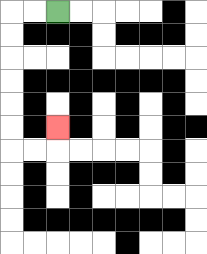{'start': '[2, 0]', 'end': '[2, 5]', 'path_directions': 'L,L,D,D,D,D,D,D,R,R,U', 'path_coordinates': '[[2, 0], [1, 0], [0, 0], [0, 1], [0, 2], [0, 3], [0, 4], [0, 5], [0, 6], [1, 6], [2, 6], [2, 5]]'}